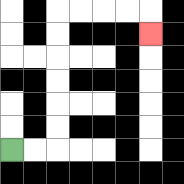{'start': '[0, 6]', 'end': '[6, 1]', 'path_directions': 'R,R,U,U,U,U,U,U,R,R,R,R,D', 'path_coordinates': '[[0, 6], [1, 6], [2, 6], [2, 5], [2, 4], [2, 3], [2, 2], [2, 1], [2, 0], [3, 0], [4, 0], [5, 0], [6, 0], [6, 1]]'}